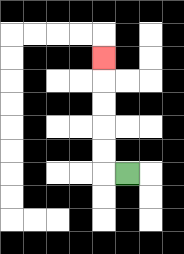{'start': '[5, 7]', 'end': '[4, 2]', 'path_directions': 'L,U,U,U,U,U', 'path_coordinates': '[[5, 7], [4, 7], [4, 6], [4, 5], [4, 4], [4, 3], [4, 2]]'}